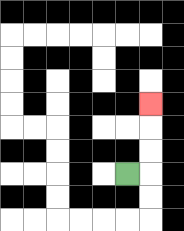{'start': '[5, 7]', 'end': '[6, 4]', 'path_directions': 'R,U,U,U', 'path_coordinates': '[[5, 7], [6, 7], [6, 6], [6, 5], [6, 4]]'}